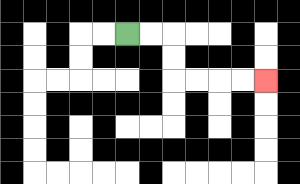{'start': '[5, 1]', 'end': '[11, 3]', 'path_directions': 'R,R,D,D,R,R,R,R', 'path_coordinates': '[[5, 1], [6, 1], [7, 1], [7, 2], [7, 3], [8, 3], [9, 3], [10, 3], [11, 3]]'}